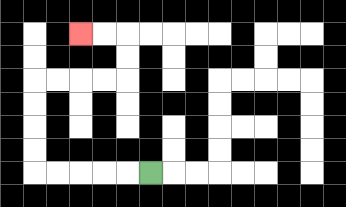{'start': '[6, 7]', 'end': '[3, 1]', 'path_directions': 'L,L,L,L,L,U,U,U,U,R,R,R,R,U,U,L,L', 'path_coordinates': '[[6, 7], [5, 7], [4, 7], [3, 7], [2, 7], [1, 7], [1, 6], [1, 5], [1, 4], [1, 3], [2, 3], [3, 3], [4, 3], [5, 3], [5, 2], [5, 1], [4, 1], [3, 1]]'}